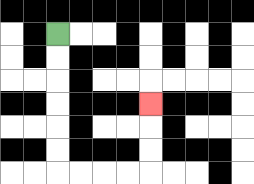{'start': '[2, 1]', 'end': '[6, 4]', 'path_directions': 'D,D,D,D,D,D,R,R,R,R,U,U,U', 'path_coordinates': '[[2, 1], [2, 2], [2, 3], [2, 4], [2, 5], [2, 6], [2, 7], [3, 7], [4, 7], [5, 7], [6, 7], [6, 6], [6, 5], [6, 4]]'}